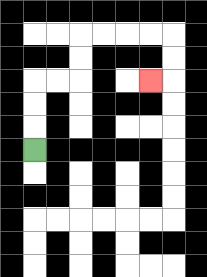{'start': '[1, 6]', 'end': '[6, 3]', 'path_directions': 'U,U,U,R,R,U,U,R,R,R,R,D,D,L', 'path_coordinates': '[[1, 6], [1, 5], [1, 4], [1, 3], [2, 3], [3, 3], [3, 2], [3, 1], [4, 1], [5, 1], [6, 1], [7, 1], [7, 2], [7, 3], [6, 3]]'}